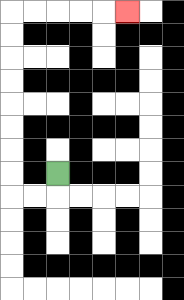{'start': '[2, 7]', 'end': '[5, 0]', 'path_directions': 'D,L,L,U,U,U,U,U,U,U,U,R,R,R,R,R', 'path_coordinates': '[[2, 7], [2, 8], [1, 8], [0, 8], [0, 7], [0, 6], [0, 5], [0, 4], [0, 3], [0, 2], [0, 1], [0, 0], [1, 0], [2, 0], [3, 0], [4, 0], [5, 0]]'}